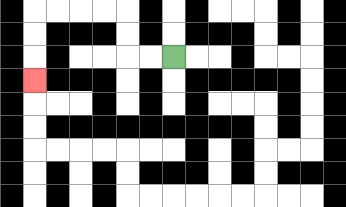{'start': '[7, 2]', 'end': '[1, 3]', 'path_directions': 'L,L,U,U,L,L,L,L,D,D,D', 'path_coordinates': '[[7, 2], [6, 2], [5, 2], [5, 1], [5, 0], [4, 0], [3, 0], [2, 0], [1, 0], [1, 1], [1, 2], [1, 3]]'}